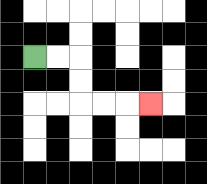{'start': '[1, 2]', 'end': '[6, 4]', 'path_directions': 'R,R,D,D,R,R,R', 'path_coordinates': '[[1, 2], [2, 2], [3, 2], [3, 3], [3, 4], [4, 4], [5, 4], [6, 4]]'}